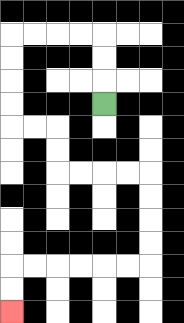{'start': '[4, 4]', 'end': '[0, 13]', 'path_directions': 'U,U,U,L,L,L,L,D,D,D,D,R,R,D,D,R,R,R,R,D,D,D,D,L,L,L,L,L,L,D,D', 'path_coordinates': '[[4, 4], [4, 3], [4, 2], [4, 1], [3, 1], [2, 1], [1, 1], [0, 1], [0, 2], [0, 3], [0, 4], [0, 5], [1, 5], [2, 5], [2, 6], [2, 7], [3, 7], [4, 7], [5, 7], [6, 7], [6, 8], [6, 9], [6, 10], [6, 11], [5, 11], [4, 11], [3, 11], [2, 11], [1, 11], [0, 11], [0, 12], [0, 13]]'}